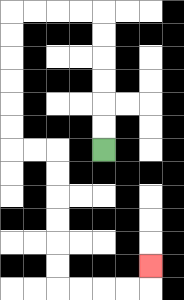{'start': '[4, 6]', 'end': '[6, 11]', 'path_directions': 'U,U,U,U,U,U,L,L,L,L,D,D,D,D,D,D,R,R,D,D,D,D,D,D,R,R,R,R,U', 'path_coordinates': '[[4, 6], [4, 5], [4, 4], [4, 3], [4, 2], [4, 1], [4, 0], [3, 0], [2, 0], [1, 0], [0, 0], [0, 1], [0, 2], [0, 3], [0, 4], [0, 5], [0, 6], [1, 6], [2, 6], [2, 7], [2, 8], [2, 9], [2, 10], [2, 11], [2, 12], [3, 12], [4, 12], [5, 12], [6, 12], [6, 11]]'}